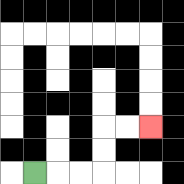{'start': '[1, 7]', 'end': '[6, 5]', 'path_directions': 'R,R,R,U,U,R,R', 'path_coordinates': '[[1, 7], [2, 7], [3, 7], [4, 7], [4, 6], [4, 5], [5, 5], [6, 5]]'}